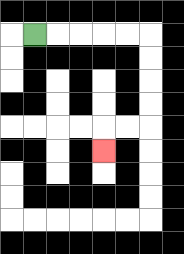{'start': '[1, 1]', 'end': '[4, 6]', 'path_directions': 'R,R,R,R,R,D,D,D,D,L,L,D', 'path_coordinates': '[[1, 1], [2, 1], [3, 1], [4, 1], [5, 1], [6, 1], [6, 2], [6, 3], [6, 4], [6, 5], [5, 5], [4, 5], [4, 6]]'}